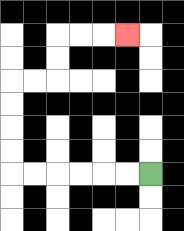{'start': '[6, 7]', 'end': '[5, 1]', 'path_directions': 'L,L,L,L,L,L,U,U,U,U,R,R,U,U,R,R,R', 'path_coordinates': '[[6, 7], [5, 7], [4, 7], [3, 7], [2, 7], [1, 7], [0, 7], [0, 6], [0, 5], [0, 4], [0, 3], [1, 3], [2, 3], [2, 2], [2, 1], [3, 1], [4, 1], [5, 1]]'}